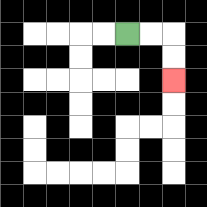{'start': '[5, 1]', 'end': '[7, 3]', 'path_directions': 'R,R,D,D', 'path_coordinates': '[[5, 1], [6, 1], [7, 1], [7, 2], [7, 3]]'}